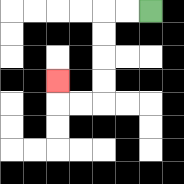{'start': '[6, 0]', 'end': '[2, 3]', 'path_directions': 'L,L,D,D,D,D,L,L,U', 'path_coordinates': '[[6, 0], [5, 0], [4, 0], [4, 1], [4, 2], [4, 3], [4, 4], [3, 4], [2, 4], [2, 3]]'}